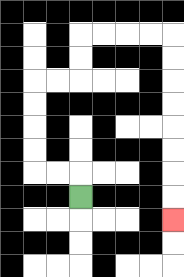{'start': '[3, 8]', 'end': '[7, 9]', 'path_directions': 'U,L,L,U,U,U,U,R,R,U,U,R,R,R,R,D,D,D,D,D,D,D,D', 'path_coordinates': '[[3, 8], [3, 7], [2, 7], [1, 7], [1, 6], [1, 5], [1, 4], [1, 3], [2, 3], [3, 3], [3, 2], [3, 1], [4, 1], [5, 1], [6, 1], [7, 1], [7, 2], [7, 3], [7, 4], [7, 5], [7, 6], [7, 7], [7, 8], [7, 9]]'}